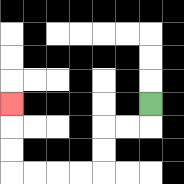{'start': '[6, 4]', 'end': '[0, 4]', 'path_directions': 'D,L,L,D,D,L,L,L,L,U,U,U', 'path_coordinates': '[[6, 4], [6, 5], [5, 5], [4, 5], [4, 6], [4, 7], [3, 7], [2, 7], [1, 7], [0, 7], [0, 6], [0, 5], [0, 4]]'}